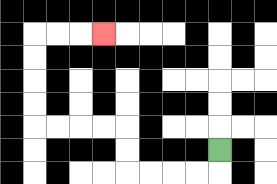{'start': '[9, 6]', 'end': '[4, 1]', 'path_directions': 'D,L,L,L,L,U,U,L,L,L,L,U,U,U,U,R,R,R', 'path_coordinates': '[[9, 6], [9, 7], [8, 7], [7, 7], [6, 7], [5, 7], [5, 6], [5, 5], [4, 5], [3, 5], [2, 5], [1, 5], [1, 4], [1, 3], [1, 2], [1, 1], [2, 1], [3, 1], [4, 1]]'}